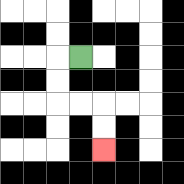{'start': '[3, 2]', 'end': '[4, 6]', 'path_directions': 'L,D,D,R,R,D,D', 'path_coordinates': '[[3, 2], [2, 2], [2, 3], [2, 4], [3, 4], [4, 4], [4, 5], [4, 6]]'}